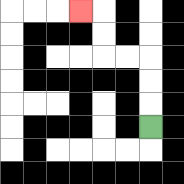{'start': '[6, 5]', 'end': '[3, 0]', 'path_directions': 'U,U,U,L,L,U,U,L', 'path_coordinates': '[[6, 5], [6, 4], [6, 3], [6, 2], [5, 2], [4, 2], [4, 1], [4, 0], [3, 0]]'}